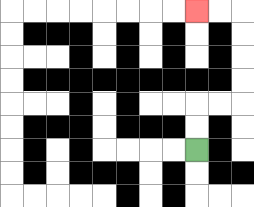{'start': '[8, 6]', 'end': '[8, 0]', 'path_directions': 'U,U,R,R,U,U,U,U,L,L', 'path_coordinates': '[[8, 6], [8, 5], [8, 4], [9, 4], [10, 4], [10, 3], [10, 2], [10, 1], [10, 0], [9, 0], [8, 0]]'}